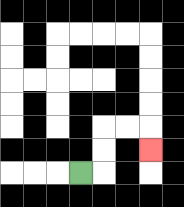{'start': '[3, 7]', 'end': '[6, 6]', 'path_directions': 'R,U,U,R,R,D', 'path_coordinates': '[[3, 7], [4, 7], [4, 6], [4, 5], [5, 5], [6, 5], [6, 6]]'}